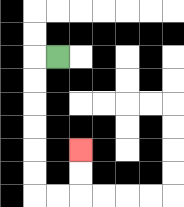{'start': '[2, 2]', 'end': '[3, 6]', 'path_directions': 'L,D,D,D,D,D,D,R,R,U,U', 'path_coordinates': '[[2, 2], [1, 2], [1, 3], [1, 4], [1, 5], [1, 6], [1, 7], [1, 8], [2, 8], [3, 8], [3, 7], [3, 6]]'}